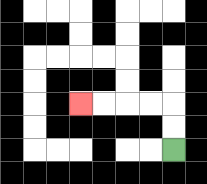{'start': '[7, 6]', 'end': '[3, 4]', 'path_directions': 'U,U,L,L,L,L', 'path_coordinates': '[[7, 6], [7, 5], [7, 4], [6, 4], [5, 4], [4, 4], [3, 4]]'}